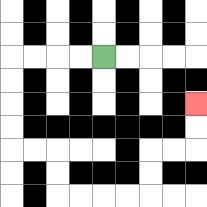{'start': '[4, 2]', 'end': '[8, 4]', 'path_directions': 'L,L,L,L,D,D,D,D,R,R,D,D,R,R,R,R,U,U,R,R,U,U', 'path_coordinates': '[[4, 2], [3, 2], [2, 2], [1, 2], [0, 2], [0, 3], [0, 4], [0, 5], [0, 6], [1, 6], [2, 6], [2, 7], [2, 8], [3, 8], [4, 8], [5, 8], [6, 8], [6, 7], [6, 6], [7, 6], [8, 6], [8, 5], [8, 4]]'}